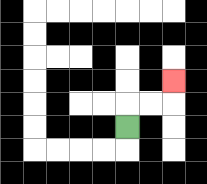{'start': '[5, 5]', 'end': '[7, 3]', 'path_directions': 'U,R,R,U', 'path_coordinates': '[[5, 5], [5, 4], [6, 4], [7, 4], [7, 3]]'}